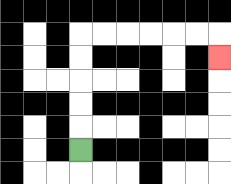{'start': '[3, 6]', 'end': '[9, 2]', 'path_directions': 'U,U,U,U,U,R,R,R,R,R,R,D', 'path_coordinates': '[[3, 6], [3, 5], [3, 4], [3, 3], [3, 2], [3, 1], [4, 1], [5, 1], [6, 1], [7, 1], [8, 1], [9, 1], [9, 2]]'}